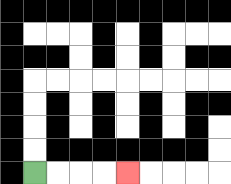{'start': '[1, 7]', 'end': '[5, 7]', 'path_directions': 'R,R,R,R', 'path_coordinates': '[[1, 7], [2, 7], [3, 7], [4, 7], [5, 7]]'}